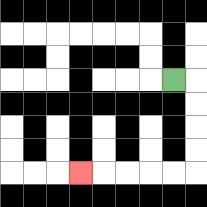{'start': '[7, 3]', 'end': '[3, 7]', 'path_directions': 'R,D,D,D,D,L,L,L,L,L', 'path_coordinates': '[[7, 3], [8, 3], [8, 4], [8, 5], [8, 6], [8, 7], [7, 7], [6, 7], [5, 7], [4, 7], [3, 7]]'}